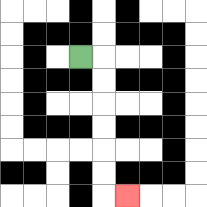{'start': '[3, 2]', 'end': '[5, 8]', 'path_directions': 'R,D,D,D,D,D,D,R', 'path_coordinates': '[[3, 2], [4, 2], [4, 3], [4, 4], [4, 5], [4, 6], [4, 7], [4, 8], [5, 8]]'}